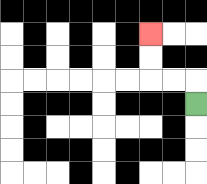{'start': '[8, 4]', 'end': '[6, 1]', 'path_directions': 'U,L,L,U,U', 'path_coordinates': '[[8, 4], [8, 3], [7, 3], [6, 3], [6, 2], [6, 1]]'}